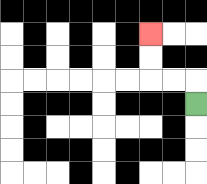{'start': '[8, 4]', 'end': '[6, 1]', 'path_directions': 'U,L,L,U,U', 'path_coordinates': '[[8, 4], [8, 3], [7, 3], [6, 3], [6, 2], [6, 1]]'}